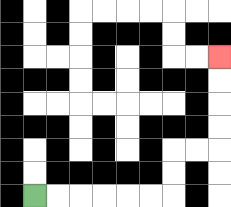{'start': '[1, 8]', 'end': '[9, 2]', 'path_directions': 'R,R,R,R,R,R,U,U,R,R,U,U,U,U', 'path_coordinates': '[[1, 8], [2, 8], [3, 8], [4, 8], [5, 8], [6, 8], [7, 8], [7, 7], [7, 6], [8, 6], [9, 6], [9, 5], [9, 4], [9, 3], [9, 2]]'}